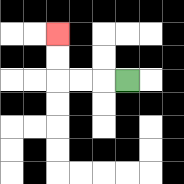{'start': '[5, 3]', 'end': '[2, 1]', 'path_directions': 'L,L,L,U,U', 'path_coordinates': '[[5, 3], [4, 3], [3, 3], [2, 3], [2, 2], [2, 1]]'}